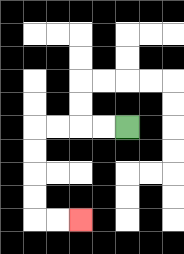{'start': '[5, 5]', 'end': '[3, 9]', 'path_directions': 'L,L,L,L,D,D,D,D,R,R', 'path_coordinates': '[[5, 5], [4, 5], [3, 5], [2, 5], [1, 5], [1, 6], [1, 7], [1, 8], [1, 9], [2, 9], [3, 9]]'}